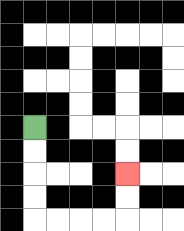{'start': '[1, 5]', 'end': '[5, 7]', 'path_directions': 'D,D,D,D,R,R,R,R,U,U', 'path_coordinates': '[[1, 5], [1, 6], [1, 7], [1, 8], [1, 9], [2, 9], [3, 9], [4, 9], [5, 9], [5, 8], [5, 7]]'}